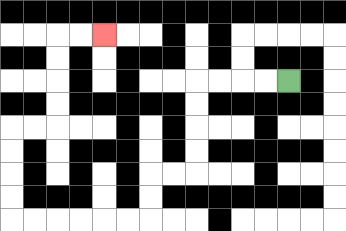{'start': '[12, 3]', 'end': '[4, 1]', 'path_directions': 'L,L,L,L,D,D,D,D,L,L,D,D,L,L,L,L,L,L,U,U,U,U,R,R,U,U,U,U,R,R', 'path_coordinates': '[[12, 3], [11, 3], [10, 3], [9, 3], [8, 3], [8, 4], [8, 5], [8, 6], [8, 7], [7, 7], [6, 7], [6, 8], [6, 9], [5, 9], [4, 9], [3, 9], [2, 9], [1, 9], [0, 9], [0, 8], [0, 7], [0, 6], [0, 5], [1, 5], [2, 5], [2, 4], [2, 3], [2, 2], [2, 1], [3, 1], [4, 1]]'}